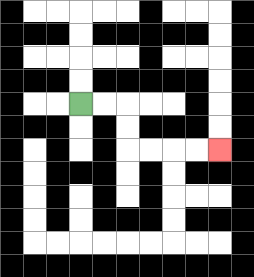{'start': '[3, 4]', 'end': '[9, 6]', 'path_directions': 'R,R,D,D,R,R,R,R', 'path_coordinates': '[[3, 4], [4, 4], [5, 4], [5, 5], [5, 6], [6, 6], [7, 6], [8, 6], [9, 6]]'}